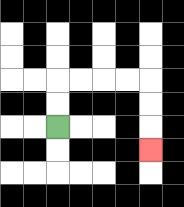{'start': '[2, 5]', 'end': '[6, 6]', 'path_directions': 'U,U,R,R,R,R,D,D,D', 'path_coordinates': '[[2, 5], [2, 4], [2, 3], [3, 3], [4, 3], [5, 3], [6, 3], [6, 4], [6, 5], [6, 6]]'}